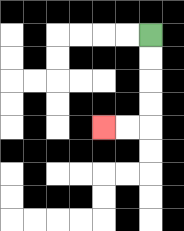{'start': '[6, 1]', 'end': '[4, 5]', 'path_directions': 'D,D,D,D,L,L', 'path_coordinates': '[[6, 1], [6, 2], [6, 3], [6, 4], [6, 5], [5, 5], [4, 5]]'}